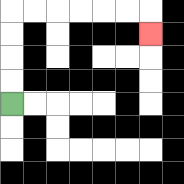{'start': '[0, 4]', 'end': '[6, 1]', 'path_directions': 'U,U,U,U,R,R,R,R,R,R,D', 'path_coordinates': '[[0, 4], [0, 3], [0, 2], [0, 1], [0, 0], [1, 0], [2, 0], [3, 0], [4, 0], [5, 0], [6, 0], [6, 1]]'}